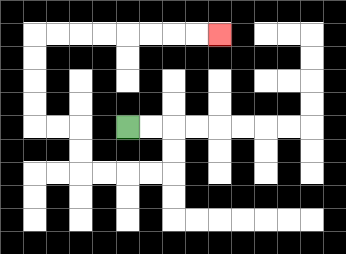{'start': '[5, 5]', 'end': '[9, 1]', 'path_directions': 'R,R,D,D,L,L,L,L,U,U,L,L,U,U,U,U,R,R,R,R,R,R,R,R', 'path_coordinates': '[[5, 5], [6, 5], [7, 5], [7, 6], [7, 7], [6, 7], [5, 7], [4, 7], [3, 7], [3, 6], [3, 5], [2, 5], [1, 5], [1, 4], [1, 3], [1, 2], [1, 1], [2, 1], [3, 1], [4, 1], [5, 1], [6, 1], [7, 1], [8, 1], [9, 1]]'}